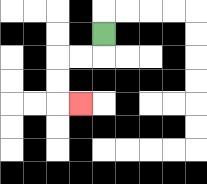{'start': '[4, 1]', 'end': '[3, 4]', 'path_directions': 'D,L,L,D,D,R', 'path_coordinates': '[[4, 1], [4, 2], [3, 2], [2, 2], [2, 3], [2, 4], [3, 4]]'}